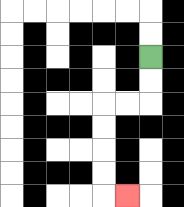{'start': '[6, 2]', 'end': '[5, 8]', 'path_directions': 'D,D,L,L,D,D,D,D,R', 'path_coordinates': '[[6, 2], [6, 3], [6, 4], [5, 4], [4, 4], [4, 5], [4, 6], [4, 7], [4, 8], [5, 8]]'}